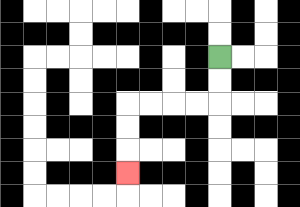{'start': '[9, 2]', 'end': '[5, 7]', 'path_directions': 'D,D,L,L,L,L,D,D,D', 'path_coordinates': '[[9, 2], [9, 3], [9, 4], [8, 4], [7, 4], [6, 4], [5, 4], [5, 5], [5, 6], [5, 7]]'}